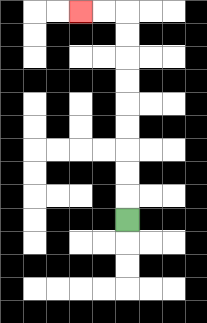{'start': '[5, 9]', 'end': '[3, 0]', 'path_directions': 'U,U,U,U,U,U,U,U,U,L,L', 'path_coordinates': '[[5, 9], [5, 8], [5, 7], [5, 6], [5, 5], [5, 4], [5, 3], [5, 2], [5, 1], [5, 0], [4, 0], [3, 0]]'}